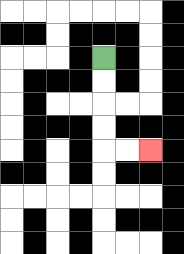{'start': '[4, 2]', 'end': '[6, 6]', 'path_directions': 'D,D,D,D,R,R', 'path_coordinates': '[[4, 2], [4, 3], [4, 4], [4, 5], [4, 6], [5, 6], [6, 6]]'}